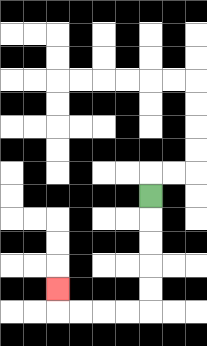{'start': '[6, 8]', 'end': '[2, 12]', 'path_directions': 'D,D,D,D,D,L,L,L,L,U', 'path_coordinates': '[[6, 8], [6, 9], [6, 10], [6, 11], [6, 12], [6, 13], [5, 13], [4, 13], [3, 13], [2, 13], [2, 12]]'}